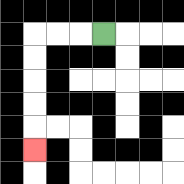{'start': '[4, 1]', 'end': '[1, 6]', 'path_directions': 'L,L,L,D,D,D,D,D', 'path_coordinates': '[[4, 1], [3, 1], [2, 1], [1, 1], [1, 2], [1, 3], [1, 4], [1, 5], [1, 6]]'}